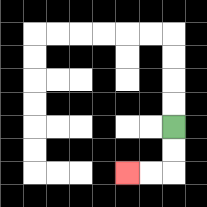{'start': '[7, 5]', 'end': '[5, 7]', 'path_directions': 'D,D,L,L', 'path_coordinates': '[[7, 5], [7, 6], [7, 7], [6, 7], [5, 7]]'}